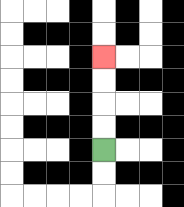{'start': '[4, 6]', 'end': '[4, 2]', 'path_directions': 'U,U,U,U', 'path_coordinates': '[[4, 6], [4, 5], [4, 4], [4, 3], [4, 2]]'}